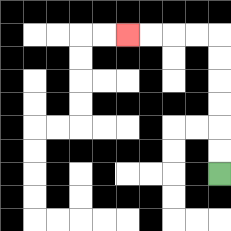{'start': '[9, 7]', 'end': '[5, 1]', 'path_directions': 'U,U,U,U,U,U,L,L,L,L', 'path_coordinates': '[[9, 7], [9, 6], [9, 5], [9, 4], [9, 3], [9, 2], [9, 1], [8, 1], [7, 1], [6, 1], [5, 1]]'}